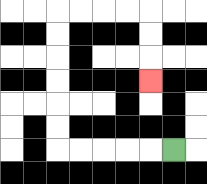{'start': '[7, 6]', 'end': '[6, 3]', 'path_directions': 'L,L,L,L,L,U,U,U,U,U,U,R,R,R,R,D,D,D', 'path_coordinates': '[[7, 6], [6, 6], [5, 6], [4, 6], [3, 6], [2, 6], [2, 5], [2, 4], [2, 3], [2, 2], [2, 1], [2, 0], [3, 0], [4, 0], [5, 0], [6, 0], [6, 1], [6, 2], [6, 3]]'}